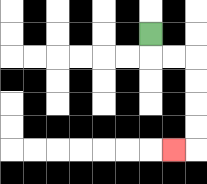{'start': '[6, 1]', 'end': '[7, 6]', 'path_directions': 'D,R,R,D,D,D,D,L', 'path_coordinates': '[[6, 1], [6, 2], [7, 2], [8, 2], [8, 3], [8, 4], [8, 5], [8, 6], [7, 6]]'}